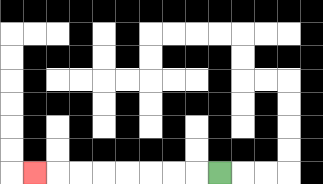{'start': '[9, 7]', 'end': '[1, 7]', 'path_directions': 'L,L,L,L,L,L,L,L', 'path_coordinates': '[[9, 7], [8, 7], [7, 7], [6, 7], [5, 7], [4, 7], [3, 7], [2, 7], [1, 7]]'}